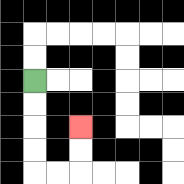{'start': '[1, 3]', 'end': '[3, 5]', 'path_directions': 'D,D,D,D,R,R,U,U', 'path_coordinates': '[[1, 3], [1, 4], [1, 5], [1, 6], [1, 7], [2, 7], [3, 7], [3, 6], [3, 5]]'}